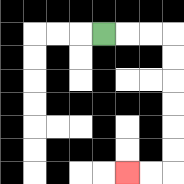{'start': '[4, 1]', 'end': '[5, 7]', 'path_directions': 'R,R,R,D,D,D,D,D,D,L,L', 'path_coordinates': '[[4, 1], [5, 1], [6, 1], [7, 1], [7, 2], [7, 3], [7, 4], [7, 5], [7, 6], [7, 7], [6, 7], [5, 7]]'}